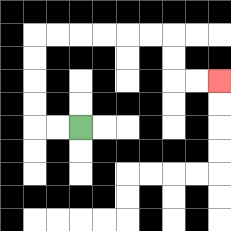{'start': '[3, 5]', 'end': '[9, 3]', 'path_directions': 'L,L,U,U,U,U,R,R,R,R,R,R,D,D,R,R', 'path_coordinates': '[[3, 5], [2, 5], [1, 5], [1, 4], [1, 3], [1, 2], [1, 1], [2, 1], [3, 1], [4, 1], [5, 1], [6, 1], [7, 1], [7, 2], [7, 3], [8, 3], [9, 3]]'}